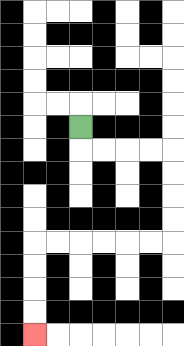{'start': '[3, 5]', 'end': '[1, 14]', 'path_directions': 'D,R,R,R,R,D,D,D,D,L,L,L,L,L,L,D,D,D,D', 'path_coordinates': '[[3, 5], [3, 6], [4, 6], [5, 6], [6, 6], [7, 6], [7, 7], [7, 8], [7, 9], [7, 10], [6, 10], [5, 10], [4, 10], [3, 10], [2, 10], [1, 10], [1, 11], [1, 12], [1, 13], [1, 14]]'}